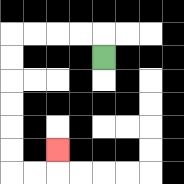{'start': '[4, 2]', 'end': '[2, 6]', 'path_directions': 'U,L,L,L,L,D,D,D,D,D,D,R,R,U', 'path_coordinates': '[[4, 2], [4, 1], [3, 1], [2, 1], [1, 1], [0, 1], [0, 2], [0, 3], [0, 4], [0, 5], [0, 6], [0, 7], [1, 7], [2, 7], [2, 6]]'}